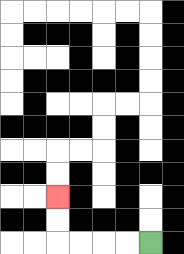{'start': '[6, 10]', 'end': '[2, 8]', 'path_directions': 'L,L,L,L,U,U', 'path_coordinates': '[[6, 10], [5, 10], [4, 10], [3, 10], [2, 10], [2, 9], [2, 8]]'}